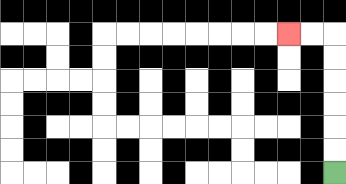{'start': '[14, 7]', 'end': '[12, 1]', 'path_directions': 'U,U,U,U,U,U,L,L', 'path_coordinates': '[[14, 7], [14, 6], [14, 5], [14, 4], [14, 3], [14, 2], [14, 1], [13, 1], [12, 1]]'}